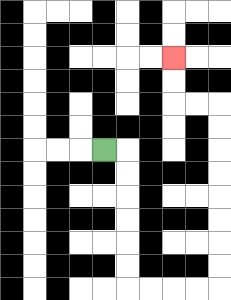{'start': '[4, 6]', 'end': '[7, 2]', 'path_directions': 'R,D,D,D,D,D,D,R,R,R,R,U,U,U,U,U,U,U,U,L,L,U,U', 'path_coordinates': '[[4, 6], [5, 6], [5, 7], [5, 8], [5, 9], [5, 10], [5, 11], [5, 12], [6, 12], [7, 12], [8, 12], [9, 12], [9, 11], [9, 10], [9, 9], [9, 8], [9, 7], [9, 6], [9, 5], [9, 4], [8, 4], [7, 4], [7, 3], [7, 2]]'}